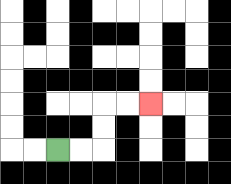{'start': '[2, 6]', 'end': '[6, 4]', 'path_directions': 'R,R,U,U,R,R', 'path_coordinates': '[[2, 6], [3, 6], [4, 6], [4, 5], [4, 4], [5, 4], [6, 4]]'}